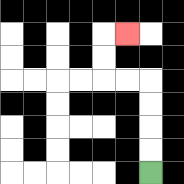{'start': '[6, 7]', 'end': '[5, 1]', 'path_directions': 'U,U,U,U,L,L,U,U,R', 'path_coordinates': '[[6, 7], [6, 6], [6, 5], [6, 4], [6, 3], [5, 3], [4, 3], [4, 2], [4, 1], [5, 1]]'}